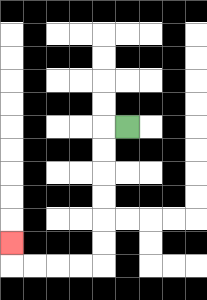{'start': '[5, 5]', 'end': '[0, 10]', 'path_directions': 'L,D,D,D,D,D,D,L,L,L,L,U', 'path_coordinates': '[[5, 5], [4, 5], [4, 6], [4, 7], [4, 8], [4, 9], [4, 10], [4, 11], [3, 11], [2, 11], [1, 11], [0, 11], [0, 10]]'}